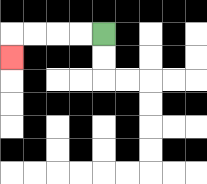{'start': '[4, 1]', 'end': '[0, 2]', 'path_directions': 'L,L,L,L,D', 'path_coordinates': '[[4, 1], [3, 1], [2, 1], [1, 1], [0, 1], [0, 2]]'}